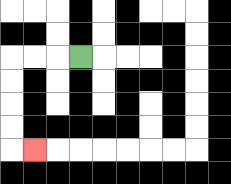{'start': '[3, 2]', 'end': '[1, 6]', 'path_directions': 'L,L,L,D,D,D,D,R', 'path_coordinates': '[[3, 2], [2, 2], [1, 2], [0, 2], [0, 3], [0, 4], [0, 5], [0, 6], [1, 6]]'}